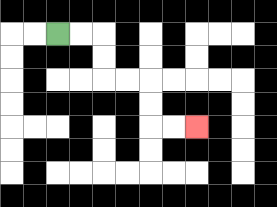{'start': '[2, 1]', 'end': '[8, 5]', 'path_directions': 'R,R,D,D,R,R,D,D,R,R', 'path_coordinates': '[[2, 1], [3, 1], [4, 1], [4, 2], [4, 3], [5, 3], [6, 3], [6, 4], [6, 5], [7, 5], [8, 5]]'}